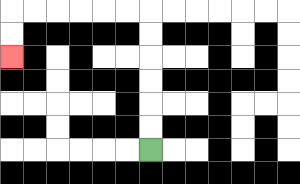{'start': '[6, 6]', 'end': '[0, 2]', 'path_directions': 'U,U,U,U,U,U,L,L,L,L,L,L,D,D', 'path_coordinates': '[[6, 6], [6, 5], [6, 4], [6, 3], [6, 2], [6, 1], [6, 0], [5, 0], [4, 0], [3, 0], [2, 0], [1, 0], [0, 0], [0, 1], [0, 2]]'}